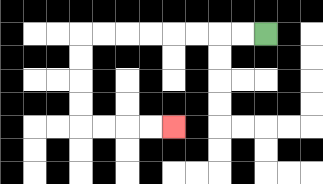{'start': '[11, 1]', 'end': '[7, 5]', 'path_directions': 'L,L,L,L,L,L,L,L,D,D,D,D,R,R,R,R', 'path_coordinates': '[[11, 1], [10, 1], [9, 1], [8, 1], [7, 1], [6, 1], [5, 1], [4, 1], [3, 1], [3, 2], [3, 3], [3, 4], [3, 5], [4, 5], [5, 5], [6, 5], [7, 5]]'}